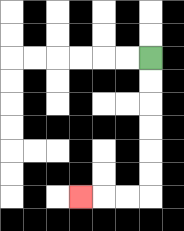{'start': '[6, 2]', 'end': '[3, 8]', 'path_directions': 'D,D,D,D,D,D,L,L,L', 'path_coordinates': '[[6, 2], [6, 3], [6, 4], [6, 5], [6, 6], [6, 7], [6, 8], [5, 8], [4, 8], [3, 8]]'}